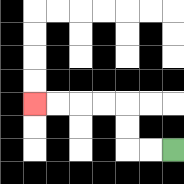{'start': '[7, 6]', 'end': '[1, 4]', 'path_directions': 'L,L,U,U,L,L,L,L', 'path_coordinates': '[[7, 6], [6, 6], [5, 6], [5, 5], [5, 4], [4, 4], [3, 4], [2, 4], [1, 4]]'}